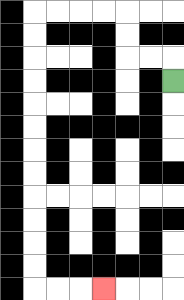{'start': '[7, 3]', 'end': '[4, 12]', 'path_directions': 'U,L,L,U,U,L,L,L,L,D,D,D,D,D,D,D,D,D,D,D,D,R,R,R', 'path_coordinates': '[[7, 3], [7, 2], [6, 2], [5, 2], [5, 1], [5, 0], [4, 0], [3, 0], [2, 0], [1, 0], [1, 1], [1, 2], [1, 3], [1, 4], [1, 5], [1, 6], [1, 7], [1, 8], [1, 9], [1, 10], [1, 11], [1, 12], [2, 12], [3, 12], [4, 12]]'}